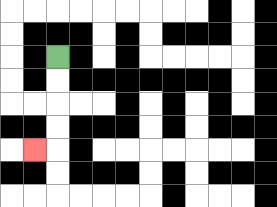{'start': '[2, 2]', 'end': '[1, 6]', 'path_directions': 'D,D,D,D,L', 'path_coordinates': '[[2, 2], [2, 3], [2, 4], [2, 5], [2, 6], [1, 6]]'}